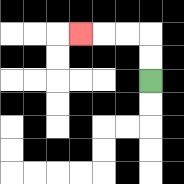{'start': '[6, 3]', 'end': '[3, 1]', 'path_directions': 'U,U,L,L,L', 'path_coordinates': '[[6, 3], [6, 2], [6, 1], [5, 1], [4, 1], [3, 1]]'}